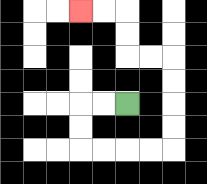{'start': '[5, 4]', 'end': '[3, 0]', 'path_directions': 'L,L,D,D,R,R,R,R,U,U,U,U,L,L,U,U,L,L', 'path_coordinates': '[[5, 4], [4, 4], [3, 4], [3, 5], [3, 6], [4, 6], [5, 6], [6, 6], [7, 6], [7, 5], [7, 4], [7, 3], [7, 2], [6, 2], [5, 2], [5, 1], [5, 0], [4, 0], [3, 0]]'}